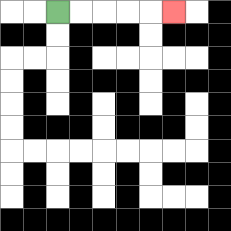{'start': '[2, 0]', 'end': '[7, 0]', 'path_directions': 'R,R,R,R,R', 'path_coordinates': '[[2, 0], [3, 0], [4, 0], [5, 0], [6, 0], [7, 0]]'}